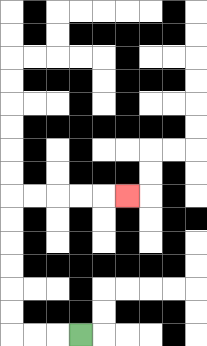{'start': '[3, 14]', 'end': '[5, 8]', 'path_directions': 'L,L,L,U,U,U,U,U,U,R,R,R,R,R', 'path_coordinates': '[[3, 14], [2, 14], [1, 14], [0, 14], [0, 13], [0, 12], [0, 11], [0, 10], [0, 9], [0, 8], [1, 8], [2, 8], [3, 8], [4, 8], [5, 8]]'}